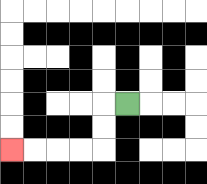{'start': '[5, 4]', 'end': '[0, 6]', 'path_directions': 'L,D,D,L,L,L,L', 'path_coordinates': '[[5, 4], [4, 4], [4, 5], [4, 6], [3, 6], [2, 6], [1, 6], [0, 6]]'}